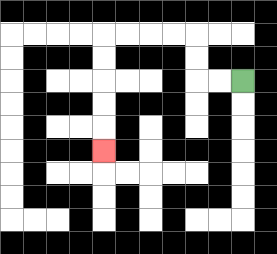{'start': '[10, 3]', 'end': '[4, 6]', 'path_directions': 'L,L,U,U,L,L,L,L,D,D,D,D,D', 'path_coordinates': '[[10, 3], [9, 3], [8, 3], [8, 2], [8, 1], [7, 1], [6, 1], [5, 1], [4, 1], [4, 2], [4, 3], [4, 4], [4, 5], [4, 6]]'}